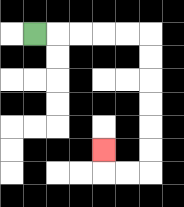{'start': '[1, 1]', 'end': '[4, 6]', 'path_directions': 'R,R,R,R,R,D,D,D,D,D,D,L,L,U', 'path_coordinates': '[[1, 1], [2, 1], [3, 1], [4, 1], [5, 1], [6, 1], [6, 2], [6, 3], [6, 4], [6, 5], [6, 6], [6, 7], [5, 7], [4, 7], [4, 6]]'}